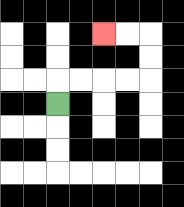{'start': '[2, 4]', 'end': '[4, 1]', 'path_directions': 'U,R,R,R,R,U,U,L,L', 'path_coordinates': '[[2, 4], [2, 3], [3, 3], [4, 3], [5, 3], [6, 3], [6, 2], [6, 1], [5, 1], [4, 1]]'}